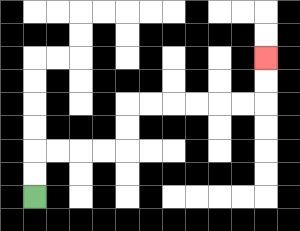{'start': '[1, 8]', 'end': '[11, 2]', 'path_directions': 'U,U,R,R,R,R,U,U,R,R,R,R,R,R,U,U', 'path_coordinates': '[[1, 8], [1, 7], [1, 6], [2, 6], [3, 6], [4, 6], [5, 6], [5, 5], [5, 4], [6, 4], [7, 4], [8, 4], [9, 4], [10, 4], [11, 4], [11, 3], [11, 2]]'}